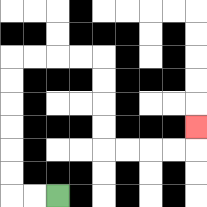{'start': '[2, 8]', 'end': '[8, 5]', 'path_directions': 'L,L,U,U,U,U,U,U,R,R,R,R,D,D,D,D,R,R,R,R,U', 'path_coordinates': '[[2, 8], [1, 8], [0, 8], [0, 7], [0, 6], [0, 5], [0, 4], [0, 3], [0, 2], [1, 2], [2, 2], [3, 2], [4, 2], [4, 3], [4, 4], [4, 5], [4, 6], [5, 6], [6, 6], [7, 6], [8, 6], [8, 5]]'}